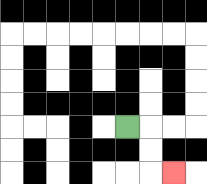{'start': '[5, 5]', 'end': '[7, 7]', 'path_directions': 'R,D,D,R', 'path_coordinates': '[[5, 5], [6, 5], [6, 6], [6, 7], [7, 7]]'}